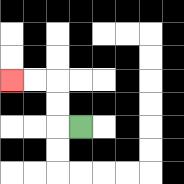{'start': '[3, 5]', 'end': '[0, 3]', 'path_directions': 'L,U,U,L,L', 'path_coordinates': '[[3, 5], [2, 5], [2, 4], [2, 3], [1, 3], [0, 3]]'}